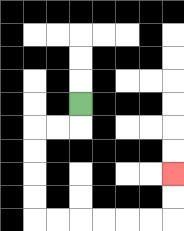{'start': '[3, 4]', 'end': '[7, 7]', 'path_directions': 'D,L,L,D,D,D,D,R,R,R,R,R,R,U,U', 'path_coordinates': '[[3, 4], [3, 5], [2, 5], [1, 5], [1, 6], [1, 7], [1, 8], [1, 9], [2, 9], [3, 9], [4, 9], [5, 9], [6, 9], [7, 9], [7, 8], [7, 7]]'}